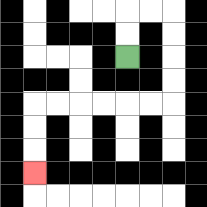{'start': '[5, 2]', 'end': '[1, 7]', 'path_directions': 'U,U,R,R,D,D,D,D,L,L,L,L,L,L,D,D,D', 'path_coordinates': '[[5, 2], [5, 1], [5, 0], [6, 0], [7, 0], [7, 1], [7, 2], [7, 3], [7, 4], [6, 4], [5, 4], [4, 4], [3, 4], [2, 4], [1, 4], [1, 5], [1, 6], [1, 7]]'}